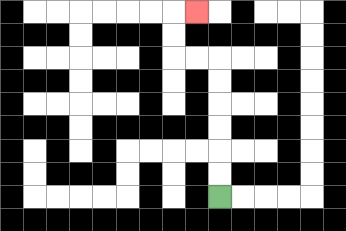{'start': '[9, 8]', 'end': '[8, 0]', 'path_directions': 'U,U,U,U,U,U,L,L,U,U,R', 'path_coordinates': '[[9, 8], [9, 7], [9, 6], [9, 5], [9, 4], [9, 3], [9, 2], [8, 2], [7, 2], [7, 1], [7, 0], [8, 0]]'}